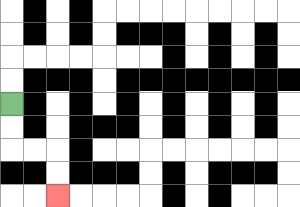{'start': '[0, 4]', 'end': '[2, 8]', 'path_directions': 'D,D,R,R,D,D', 'path_coordinates': '[[0, 4], [0, 5], [0, 6], [1, 6], [2, 6], [2, 7], [2, 8]]'}